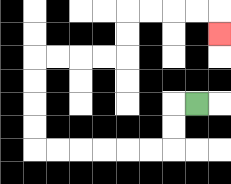{'start': '[8, 4]', 'end': '[9, 1]', 'path_directions': 'L,D,D,L,L,L,L,L,L,U,U,U,U,R,R,R,R,U,U,R,R,R,R,D', 'path_coordinates': '[[8, 4], [7, 4], [7, 5], [7, 6], [6, 6], [5, 6], [4, 6], [3, 6], [2, 6], [1, 6], [1, 5], [1, 4], [1, 3], [1, 2], [2, 2], [3, 2], [4, 2], [5, 2], [5, 1], [5, 0], [6, 0], [7, 0], [8, 0], [9, 0], [9, 1]]'}